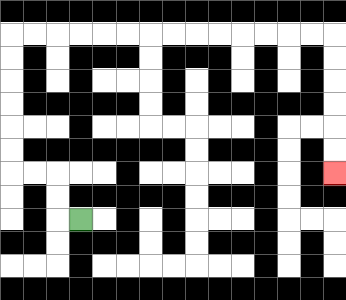{'start': '[3, 9]', 'end': '[14, 7]', 'path_directions': 'L,U,U,L,L,U,U,U,U,U,U,R,R,R,R,R,R,R,R,R,R,R,R,R,R,D,D,D,D,D,D', 'path_coordinates': '[[3, 9], [2, 9], [2, 8], [2, 7], [1, 7], [0, 7], [0, 6], [0, 5], [0, 4], [0, 3], [0, 2], [0, 1], [1, 1], [2, 1], [3, 1], [4, 1], [5, 1], [6, 1], [7, 1], [8, 1], [9, 1], [10, 1], [11, 1], [12, 1], [13, 1], [14, 1], [14, 2], [14, 3], [14, 4], [14, 5], [14, 6], [14, 7]]'}